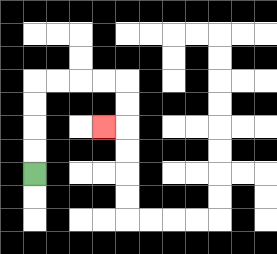{'start': '[1, 7]', 'end': '[4, 5]', 'path_directions': 'U,U,U,U,R,R,R,R,D,D,L', 'path_coordinates': '[[1, 7], [1, 6], [1, 5], [1, 4], [1, 3], [2, 3], [3, 3], [4, 3], [5, 3], [5, 4], [5, 5], [4, 5]]'}